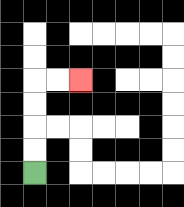{'start': '[1, 7]', 'end': '[3, 3]', 'path_directions': 'U,U,U,U,R,R', 'path_coordinates': '[[1, 7], [1, 6], [1, 5], [1, 4], [1, 3], [2, 3], [3, 3]]'}